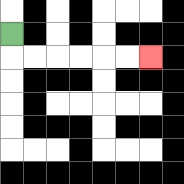{'start': '[0, 1]', 'end': '[6, 2]', 'path_directions': 'D,R,R,R,R,R,R', 'path_coordinates': '[[0, 1], [0, 2], [1, 2], [2, 2], [3, 2], [4, 2], [5, 2], [6, 2]]'}